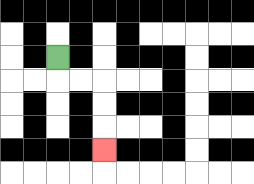{'start': '[2, 2]', 'end': '[4, 6]', 'path_directions': 'D,R,R,D,D,D', 'path_coordinates': '[[2, 2], [2, 3], [3, 3], [4, 3], [4, 4], [4, 5], [4, 6]]'}